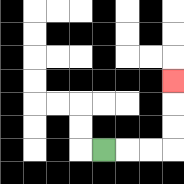{'start': '[4, 6]', 'end': '[7, 3]', 'path_directions': 'R,R,R,U,U,U', 'path_coordinates': '[[4, 6], [5, 6], [6, 6], [7, 6], [7, 5], [7, 4], [7, 3]]'}